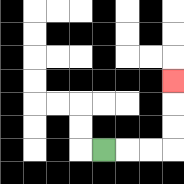{'start': '[4, 6]', 'end': '[7, 3]', 'path_directions': 'R,R,R,U,U,U', 'path_coordinates': '[[4, 6], [5, 6], [6, 6], [7, 6], [7, 5], [7, 4], [7, 3]]'}